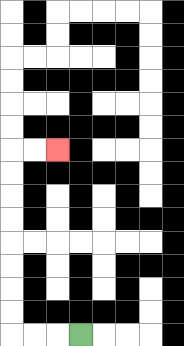{'start': '[3, 14]', 'end': '[2, 6]', 'path_directions': 'L,L,L,U,U,U,U,U,U,U,U,R,R', 'path_coordinates': '[[3, 14], [2, 14], [1, 14], [0, 14], [0, 13], [0, 12], [0, 11], [0, 10], [0, 9], [0, 8], [0, 7], [0, 6], [1, 6], [2, 6]]'}